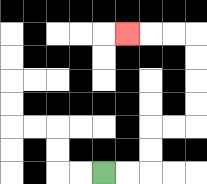{'start': '[4, 7]', 'end': '[5, 1]', 'path_directions': 'R,R,U,U,R,R,U,U,U,U,L,L,L', 'path_coordinates': '[[4, 7], [5, 7], [6, 7], [6, 6], [6, 5], [7, 5], [8, 5], [8, 4], [8, 3], [8, 2], [8, 1], [7, 1], [6, 1], [5, 1]]'}